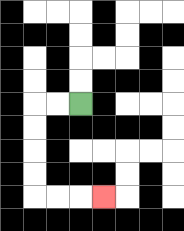{'start': '[3, 4]', 'end': '[4, 8]', 'path_directions': 'L,L,D,D,D,D,R,R,R', 'path_coordinates': '[[3, 4], [2, 4], [1, 4], [1, 5], [1, 6], [1, 7], [1, 8], [2, 8], [3, 8], [4, 8]]'}